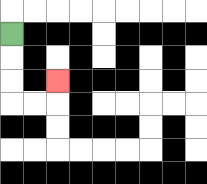{'start': '[0, 1]', 'end': '[2, 3]', 'path_directions': 'D,D,D,R,R,U', 'path_coordinates': '[[0, 1], [0, 2], [0, 3], [0, 4], [1, 4], [2, 4], [2, 3]]'}